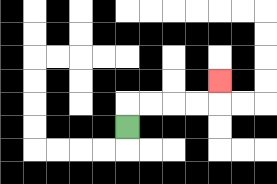{'start': '[5, 5]', 'end': '[9, 3]', 'path_directions': 'U,R,R,R,R,U', 'path_coordinates': '[[5, 5], [5, 4], [6, 4], [7, 4], [8, 4], [9, 4], [9, 3]]'}